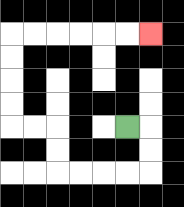{'start': '[5, 5]', 'end': '[6, 1]', 'path_directions': 'R,D,D,L,L,L,L,U,U,L,L,U,U,U,U,R,R,R,R,R,R', 'path_coordinates': '[[5, 5], [6, 5], [6, 6], [6, 7], [5, 7], [4, 7], [3, 7], [2, 7], [2, 6], [2, 5], [1, 5], [0, 5], [0, 4], [0, 3], [0, 2], [0, 1], [1, 1], [2, 1], [3, 1], [4, 1], [5, 1], [6, 1]]'}